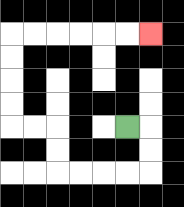{'start': '[5, 5]', 'end': '[6, 1]', 'path_directions': 'R,D,D,L,L,L,L,U,U,L,L,U,U,U,U,R,R,R,R,R,R', 'path_coordinates': '[[5, 5], [6, 5], [6, 6], [6, 7], [5, 7], [4, 7], [3, 7], [2, 7], [2, 6], [2, 5], [1, 5], [0, 5], [0, 4], [0, 3], [0, 2], [0, 1], [1, 1], [2, 1], [3, 1], [4, 1], [5, 1], [6, 1]]'}